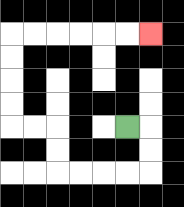{'start': '[5, 5]', 'end': '[6, 1]', 'path_directions': 'R,D,D,L,L,L,L,U,U,L,L,U,U,U,U,R,R,R,R,R,R', 'path_coordinates': '[[5, 5], [6, 5], [6, 6], [6, 7], [5, 7], [4, 7], [3, 7], [2, 7], [2, 6], [2, 5], [1, 5], [0, 5], [0, 4], [0, 3], [0, 2], [0, 1], [1, 1], [2, 1], [3, 1], [4, 1], [5, 1], [6, 1]]'}